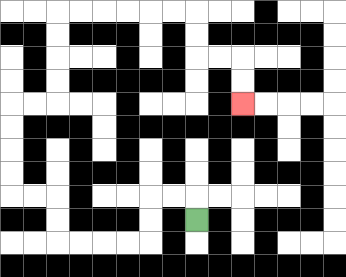{'start': '[8, 9]', 'end': '[10, 4]', 'path_directions': 'U,L,L,D,D,L,L,L,L,U,U,L,L,U,U,U,U,R,R,U,U,U,U,R,R,R,R,R,R,D,D,R,R,D,D', 'path_coordinates': '[[8, 9], [8, 8], [7, 8], [6, 8], [6, 9], [6, 10], [5, 10], [4, 10], [3, 10], [2, 10], [2, 9], [2, 8], [1, 8], [0, 8], [0, 7], [0, 6], [0, 5], [0, 4], [1, 4], [2, 4], [2, 3], [2, 2], [2, 1], [2, 0], [3, 0], [4, 0], [5, 0], [6, 0], [7, 0], [8, 0], [8, 1], [8, 2], [9, 2], [10, 2], [10, 3], [10, 4]]'}